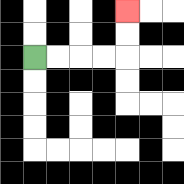{'start': '[1, 2]', 'end': '[5, 0]', 'path_directions': 'R,R,R,R,U,U', 'path_coordinates': '[[1, 2], [2, 2], [3, 2], [4, 2], [5, 2], [5, 1], [5, 0]]'}